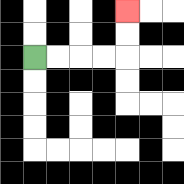{'start': '[1, 2]', 'end': '[5, 0]', 'path_directions': 'R,R,R,R,U,U', 'path_coordinates': '[[1, 2], [2, 2], [3, 2], [4, 2], [5, 2], [5, 1], [5, 0]]'}